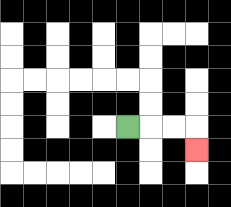{'start': '[5, 5]', 'end': '[8, 6]', 'path_directions': 'R,R,R,D', 'path_coordinates': '[[5, 5], [6, 5], [7, 5], [8, 5], [8, 6]]'}